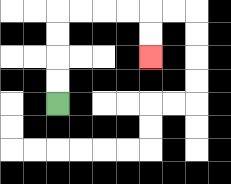{'start': '[2, 4]', 'end': '[6, 2]', 'path_directions': 'U,U,U,U,R,R,R,R,D,D', 'path_coordinates': '[[2, 4], [2, 3], [2, 2], [2, 1], [2, 0], [3, 0], [4, 0], [5, 0], [6, 0], [6, 1], [6, 2]]'}